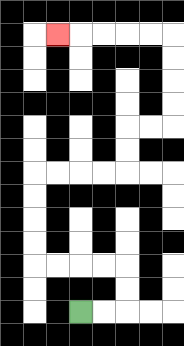{'start': '[3, 13]', 'end': '[2, 1]', 'path_directions': 'R,R,U,U,L,L,L,L,U,U,U,U,R,R,R,R,U,U,R,R,U,U,U,U,L,L,L,L,L', 'path_coordinates': '[[3, 13], [4, 13], [5, 13], [5, 12], [5, 11], [4, 11], [3, 11], [2, 11], [1, 11], [1, 10], [1, 9], [1, 8], [1, 7], [2, 7], [3, 7], [4, 7], [5, 7], [5, 6], [5, 5], [6, 5], [7, 5], [7, 4], [7, 3], [7, 2], [7, 1], [6, 1], [5, 1], [4, 1], [3, 1], [2, 1]]'}